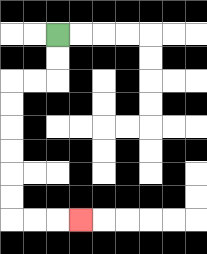{'start': '[2, 1]', 'end': '[3, 9]', 'path_directions': 'D,D,L,L,D,D,D,D,D,D,R,R,R', 'path_coordinates': '[[2, 1], [2, 2], [2, 3], [1, 3], [0, 3], [0, 4], [0, 5], [0, 6], [0, 7], [0, 8], [0, 9], [1, 9], [2, 9], [3, 9]]'}